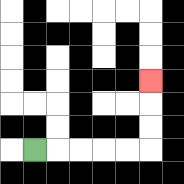{'start': '[1, 6]', 'end': '[6, 3]', 'path_directions': 'R,R,R,R,R,U,U,U', 'path_coordinates': '[[1, 6], [2, 6], [3, 6], [4, 6], [5, 6], [6, 6], [6, 5], [6, 4], [6, 3]]'}